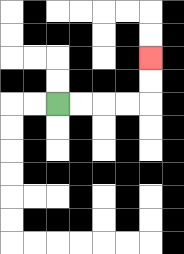{'start': '[2, 4]', 'end': '[6, 2]', 'path_directions': 'R,R,R,R,U,U', 'path_coordinates': '[[2, 4], [3, 4], [4, 4], [5, 4], [6, 4], [6, 3], [6, 2]]'}